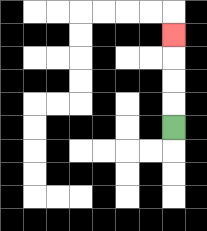{'start': '[7, 5]', 'end': '[7, 1]', 'path_directions': 'U,U,U,U', 'path_coordinates': '[[7, 5], [7, 4], [7, 3], [7, 2], [7, 1]]'}